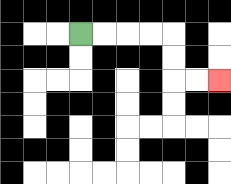{'start': '[3, 1]', 'end': '[9, 3]', 'path_directions': 'R,R,R,R,D,D,R,R', 'path_coordinates': '[[3, 1], [4, 1], [5, 1], [6, 1], [7, 1], [7, 2], [7, 3], [8, 3], [9, 3]]'}